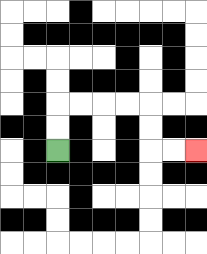{'start': '[2, 6]', 'end': '[8, 6]', 'path_directions': 'U,U,R,R,R,R,D,D,R,R', 'path_coordinates': '[[2, 6], [2, 5], [2, 4], [3, 4], [4, 4], [5, 4], [6, 4], [6, 5], [6, 6], [7, 6], [8, 6]]'}